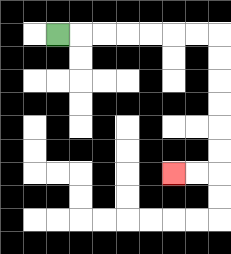{'start': '[2, 1]', 'end': '[7, 7]', 'path_directions': 'R,R,R,R,R,R,R,D,D,D,D,D,D,L,L', 'path_coordinates': '[[2, 1], [3, 1], [4, 1], [5, 1], [6, 1], [7, 1], [8, 1], [9, 1], [9, 2], [9, 3], [9, 4], [9, 5], [9, 6], [9, 7], [8, 7], [7, 7]]'}